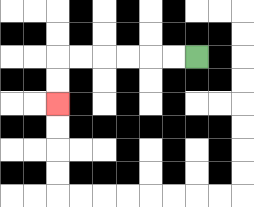{'start': '[8, 2]', 'end': '[2, 4]', 'path_directions': 'L,L,L,L,L,L,D,D', 'path_coordinates': '[[8, 2], [7, 2], [6, 2], [5, 2], [4, 2], [3, 2], [2, 2], [2, 3], [2, 4]]'}